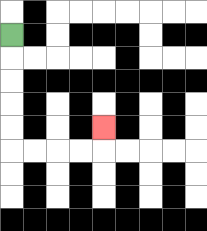{'start': '[0, 1]', 'end': '[4, 5]', 'path_directions': 'D,D,D,D,D,R,R,R,R,U', 'path_coordinates': '[[0, 1], [0, 2], [0, 3], [0, 4], [0, 5], [0, 6], [1, 6], [2, 6], [3, 6], [4, 6], [4, 5]]'}